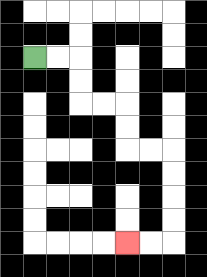{'start': '[1, 2]', 'end': '[5, 10]', 'path_directions': 'R,R,D,D,R,R,D,D,R,R,D,D,D,D,L,L', 'path_coordinates': '[[1, 2], [2, 2], [3, 2], [3, 3], [3, 4], [4, 4], [5, 4], [5, 5], [5, 6], [6, 6], [7, 6], [7, 7], [7, 8], [7, 9], [7, 10], [6, 10], [5, 10]]'}